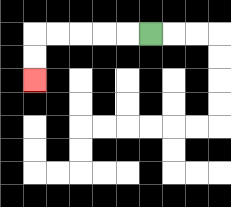{'start': '[6, 1]', 'end': '[1, 3]', 'path_directions': 'L,L,L,L,L,D,D', 'path_coordinates': '[[6, 1], [5, 1], [4, 1], [3, 1], [2, 1], [1, 1], [1, 2], [1, 3]]'}